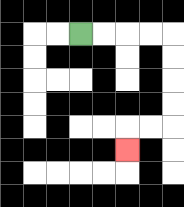{'start': '[3, 1]', 'end': '[5, 6]', 'path_directions': 'R,R,R,R,D,D,D,D,L,L,D', 'path_coordinates': '[[3, 1], [4, 1], [5, 1], [6, 1], [7, 1], [7, 2], [7, 3], [7, 4], [7, 5], [6, 5], [5, 5], [5, 6]]'}